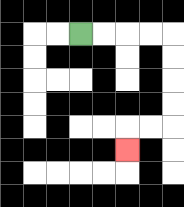{'start': '[3, 1]', 'end': '[5, 6]', 'path_directions': 'R,R,R,R,D,D,D,D,L,L,D', 'path_coordinates': '[[3, 1], [4, 1], [5, 1], [6, 1], [7, 1], [7, 2], [7, 3], [7, 4], [7, 5], [6, 5], [5, 5], [5, 6]]'}